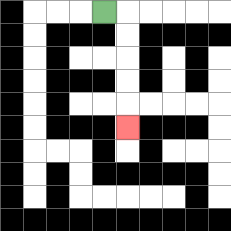{'start': '[4, 0]', 'end': '[5, 5]', 'path_directions': 'R,D,D,D,D,D', 'path_coordinates': '[[4, 0], [5, 0], [5, 1], [5, 2], [5, 3], [5, 4], [5, 5]]'}